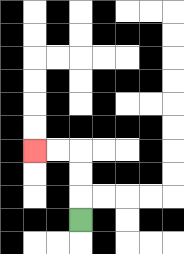{'start': '[3, 9]', 'end': '[1, 6]', 'path_directions': 'U,U,U,L,L', 'path_coordinates': '[[3, 9], [3, 8], [3, 7], [3, 6], [2, 6], [1, 6]]'}